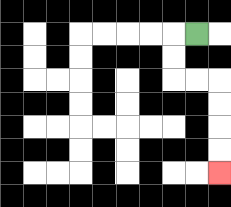{'start': '[8, 1]', 'end': '[9, 7]', 'path_directions': 'L,D,D,R,R,D,D,D,D', 'path_coordinates': '[[8, 1], [7, 1], [7, 2], [7, 3], [8, 3], [9, 3], [9, 4], [9, 5], [9, 6], [9, 7]]'}